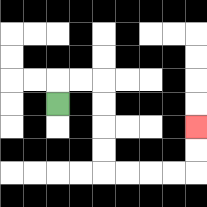{'start': '[2, 4]', 'end': '[8, 5]', 'path_directions': 'U,R,R,D,D,D,D,R,R,R,R,U,U', 'path_coordinates': '[[2, 4], [2, 3], [3, 3], [4, 3], [4, 4], [4, 5], [4, 6], [4, 7], [5, 7], [6, 7], [7, 7], [8, 7], [8, 6], [8, 5]]'}